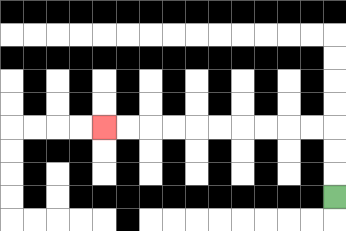{'start': '[14, 8]', 'end': '[4, 5]', 'path_directions': 'U,U,U,L,L,L,L,L,L,L,L,L,L', 'path_coordinates': '[[14, 8], [14, 7], [14, 6], [14, 5], [13, 5], [12, 5], [11, 5], [10, 5], [9, 5], [8, 5], [7, 5], [6, 5], [5, 5], [4, 5]]'}